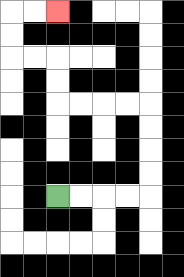{'start': '[2, 8]', 'end': '[2, 0]', 'path_directions': 'R,R,R,R,U,U,U,U,L,L,L,L,U,U,L,L,U,U,R,R', 'path_coordinates': '[[2, 8], [3, 8], [4, 8], [5, 8], [6, 8], [6, 7], [6, 6], [6, 5], [6, 4], [5, 4], [4, 4], [3, 4], [2, 4], [2, 3], [2, 2], [1, 2], [0, 2], [0, 1], [0, 0], [1, 0], [2, 0]]'}